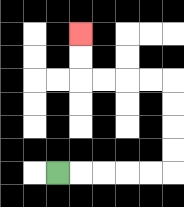{'start': '[2, 7]', 'end': '[3, 1]', 'path_directions': 'R,R,R,R,R,U,U,U,U,L,L,L,L,U,U', 'path_coordinates': '[[2, 7], [3, 7], [4, 7], [5, 7], [6, 7], [7, 7], [7, 6], [7, 5], [7, 4], [7, 3], [6, 3], [5, 3], [4, 3], [3, 3], [3, 2], [3, 1]]'}